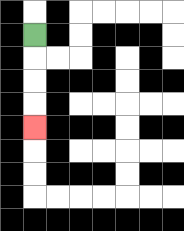{'start': '[1, 1]', 'end': '[1, 5]', 'path_directions': 'D,D,D,D', 'path_coordinates': '[[1, 1], [1, 2], [1, 3], [1, 4], [1, 5]]'}